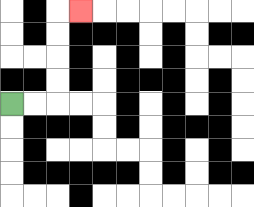{'start': '[0, 4]', 'end': '[3, 0]', 'path_directions': 'R,R,U,U,U,U,R', 'path_coordinates': '[[0, 4], [1, 4], [2, 4], [2, 3], [2, 2], [2, 1], [2, 0], [3, 0]]'}